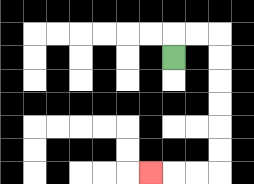{'start': '[7, 2]', 'end': '[6, 7]', 'path_directions': 'U,R,R,D,D,D,D,D,D,L,L,L', 'path_coordinates': '[[7, 2], [7, 1], [8, 1], [9, 1], [9, 2], [9, 3], [9, 4], [9, 5], [9, 6], [9, 7], [8, 7], [7, 7], [6, 7]]'}